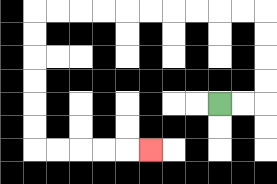{'start': '[9, 4]', 'end': '[6, 6]', 'path_directions': 'R,R,U,U,U,U,L,L,L,L,L,L,L,L,L,L,D,D,D,D,D,D,R,R,R,R,R', 'path_coordinates': '[[9, 4], [10, 4], [11, 4], [11, 3], [11, 2], [11, 1], [11, 0], [10, 0], [9, 0], [8, 0], [7, 0], [6, 0], [5, 0], [4, 0], [3, 0], [2, 0], [1, 0], [1, 1], [1, 2], [1, 3], [1, 4], [1, 5], [1, 6], [2, 6], [3, 6], [4, 6], [5, 6], [6, 6]]'}